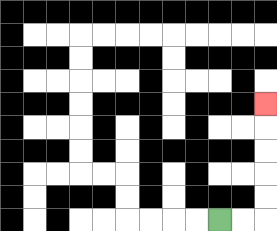{'start': '[9, 9]', 'end': '[11, 4]', 'path_directions': 'R,R,U,U,U,U,U', 'path_coordinates': '[[9, 9], [10, 9], [11, 9], [11, 8], [11, 7], [11, 6], [11, 5], [11, 4]]'}